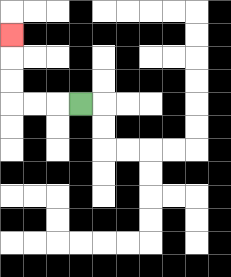{'start': '[3, 4]', 'end': '[0, 1]', 'path_directions': 'L,L,L,U,U,U', 'path_coordinates': '[[3, 4], [2, 4], [1, 4], [0, 4], [0, 3], [0, 2], [0, 1]]'}